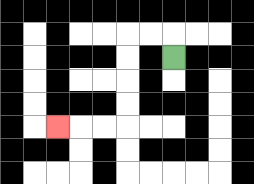{'start': '[7, 2]', 'end': '[2, 5]', 'path_directions': 'U,L,L,D,D,D,D,L,L,L', 'path_coordinates': '[[7, 2], [7, 1], [6, 1], [5, 1], [5, 2], [5, 3], [5, 4], [5, 5], [4, 5], [3, 5], [2, 5]]'}